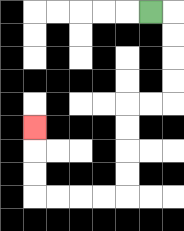{'start': '[6, 0]', 'end': '[1, 5]', 'path_directions': 'R,D,D,D,D,L,L,D,D,D,D,L,L,L,L,U,U,U', 'path_coordinates': '[[6, 0], [7, 0], [7, 1], [7, 2], [7, 3], [7, 4], [6, 4], [5, 4], [5, 5], [5, 6], [5, 7], [5, 8], [4, 8], [3, 8], [2, 8], [1, 8], [1, 7], [1, 6], [1, 5]]'}